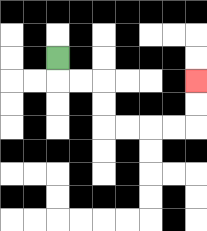{'start': '[2, 2]', 'end': '[8, 3]', 'path_directions': 'D,R,R,D,D,R,R,R,R,U,U', 'path_coordinates': '[[2, 2], [2, 3], [3, 3], [4, 3], [4, 4], [4, 5], [5, 5], [6, 5], [7, 5], [8, 5], [8, 4], [8, 3]]'}